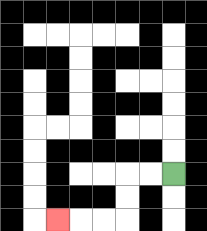{'start': '[7, 7]', 'end': '[2, 9]', 'path_directions': 'L,L,D,D,L,L,L', 'path_coordinates': '[[7, 7], [6, 7], [5, 7], [5, 8], [5, 9], [4, 9], [3, 9], [2, 9]]'}